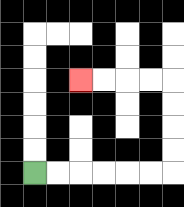{'start': '[1, 7]', 'end': '[3, 3]', 'path_directions': 'R,R,R,R,R,R,U,U,U,U,L,L,L,L', 'path_coordinates': '[[1, 7], [2, 7], [3, 7], [4, 7], [5, 7], [6, 7], [7, 7], [7, 6], [7, 5], [7, 4], [7, 3], [6, 3], [5, 3], [4, 3], [3, 3]]'}